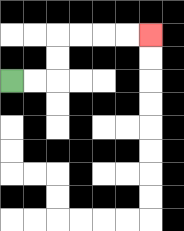{'start': '[0, 3]', 'end': '[6, 1]', 'path_directions': 'R,R,U,U,R,R,R,R', 'path_coordinates': '[[0, 3], [1, 3], [2, 3], [2, 2], [2, 1], [3, 1], [4, 1], [5, 1], [6, 1]]'}